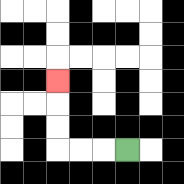{'start': '[5, 6]', 'end': '[2, 3]', 'path_directions': 'L,L,L,U,U,U', 'path_coordinates': '[[5, 6], [4, 6], [3, 6], [2, 6], [2, 5], [2, 4], [2, 3]]'}